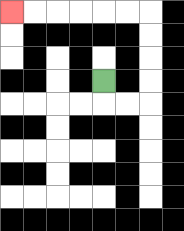{'start': '[4, 3]', 'end': '[0, 0]', 'path_directions': 'D,R,R,U,U,U,U,L,L,L,L,L,L', 'path_coordinates': '[[4, 3], [4, 4], [5, 4], [6, 4], [6, 3], [6, 2], [6, 1], [6, 0], [5, 0], [4, 0], [3, 0], [2, 0], [1, 0], [0, 0]]'}